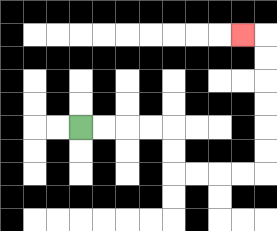{'start': '[3, 5]', 'end': '[10, 1]', 'path_directions': 'R,R,R,R,D,D,R,R,R,R,U,U,U,U,U,U,L', 'path_coordinates': '[[3, 5], [4, 5], [5, 5], [6, 5], [7, 5], [7, 6], [7, 7], [8, 7], [9, 7], [10, 7], [11, 7], [11, 6], [11, 5], [11, 4], [11, 3], [11, 2], [11, 1], [10, 1]]'}